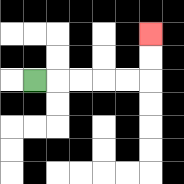{'start': '[1, 3]', 'end': '[6, 1]', 'path_directions': 'R,R,R,R,R,U,U', 'path_coordinates': '[[1, 3], [2, 3], [3, 3], [4, 3], [5, 3], [6, 3], [6, 2], [6, 1]]'}